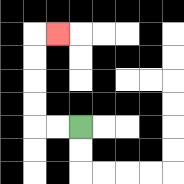{'start': '[3, 5]', 'end': '[2, 1]', 'path_directions': 'L,L,U,U,U,U,R', 'path_coordinates': '[[3, 5], [2, 5], [1, 5], [1, 4], [1, 3], [1, 2], [1, 1], [2, 1]]'}